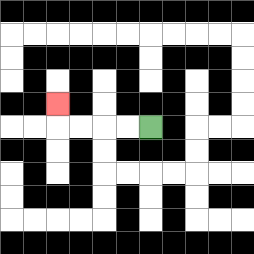{'start': '[6, 5]', 'end': '[2, 4]', 'path_directions': 'L,L,L,L,U', 'path_coordinates': '[[6, 5], [5, 5], [4, 5], [3, 5], [2, 5], [2, 4]]'}